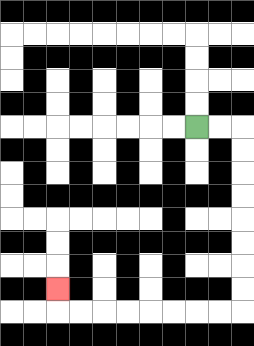{'start': '[8, 5]', 'end': '[2, 12]', 'path_directions': 'R,R,D,D,D,D,D,D,D,D,L,L,L,L,L,L,L,L,U', 'path_coordinates': '[[8, 5], [9, 5], [10, 5], [10, 6], [10, 7], [10, 8], [10, 9], [10, 10], [10, 11], [10, 12], [10, 13], [9, 13], [8, 13], [7, 13], [6, 13], [5, 13], [4, 13], [3, 13], [2, 13], [2, 12]]'}